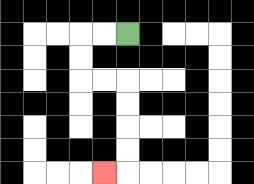{'start': '[5, 1]', 'end': '[4, 7]', 'path_directions': 'L,L,D,D,R,R,D,D,D,D,L', 'path_coordinates': '[[5, 1], [4, 1], [3, 1], [3, 2], [3, 3], [4, 3], [5, 3], [5, 4], [5, 5], [5, 6], [5, 7], [4, 7]]'}